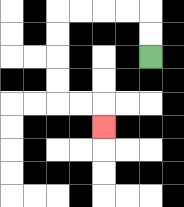{'start': '[6, 2]', 'end': '[4, 5]', 'path_directions': 'U,U,L,L,L,L,D,D,D,D,R,R,D', 'path_coordinates': '[[6, 2], [6, 1], [6, 0], [5, 0], [4, 0], [3, 0], [2, 0], [2, 1], [2, 2], [2, 3], [2, 4], [3, 4], [4, 4], [4, 5]]'}